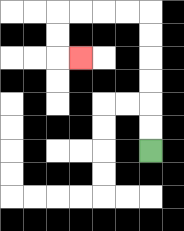{'start': '[6, 6]', 'end': '[3, 2]', 'path_directions': 'U,U,U,U,U,U,L,L,L,L,D,D,R', 'path_coordinates': '[[6, 6], [6, 5], [6, 4], [6, 3], [6, 2], [6, 1], [6, 0], [5, 0], [4, 0], [3, 0], [2, 0], [2, 1], [2, 2], [3, 2]]'}